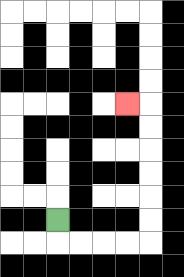{'start': '[2, 9]', 'end': '[5, 4]', 'path_directions': 'D,R,R,R,R,U,U,U,U,U,U,L', 'path_coordinates': '[[2, 9], [2, 10], [3, 10], [4, 10], [5, 10], [6, 10], [6, 9], [6, 8], [6, 7], [6, 6], [6, 5], [6, 4], [5, 4]]'}